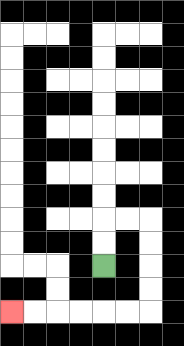{'start': '[4, 11]', 'end': '[0, 13]', 'path_directions': 'U,U,R,R,D,D,D,D,L,L,L,L,L,L', 'path_coordinates': '[[4, 11], [4, 10], [4, 9], [5, 9], [6, 9], [6, 10], [6, 11], [6, 12], [6, 13], [5, 13], [4, 13], [3, 13], [2, 13], [1, 13], [0, 13]]'}